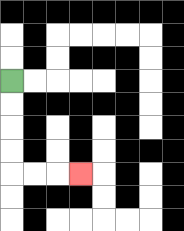{'start': '[0, 3]', 'end': '[3, 7]', 'path_directions': 'D,D,D,D,R,R,R', 'path_coordinates': '[[0, 3], [0, 4], [0, 5], [0, 6], [0, 7], [1, 7], [2, 7], [3, 7]]'}